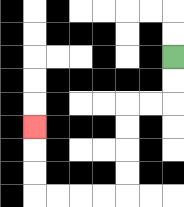{'start': '[7, 2]', 'end': '[1, 5]', 'path_directions': 'D,D,L,L,D,D,D,D,L,L,L,L,U,U,U', 'path_coordinates': '[[7, 2], [7, 3], [7, 4], [6, 4], [5, 4], [5, 5], [5, 6], [5, 7], [5, 8], [4, 8], [3, 8], [2, 8], [1, 8], [1, 7], [1, 6], [1, 5]]'}